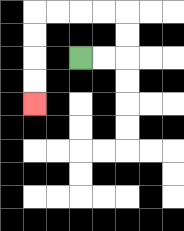{'start': '[3, 2]', 'end': '[1, 4]', 'path_directions': 'R,R,U,U,L,L,L,L,D,D,D,D', 'path_coordinates': '[[3, 2], [4, 2], [5, 2], [5, 1], [5, 0], [4, 0], [3, 0], [2, 0], [1, 0], [1, 1], [1, 2], [1, 3], [1, 4]]'}